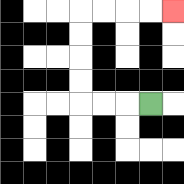{'start': '[6, 4]', 'end': '[7, 0]', 'path_directions': 'L,L,L,U,U,U,U,R,R,R,R', 'path_coordinates': '[[6, 4], [5, 4], [4, 4], [3, 4], [3, 3], [3, 2], [3, 1], [3, 0], [4, 0], [5, 0], [6, 0], [7, 0]]'}